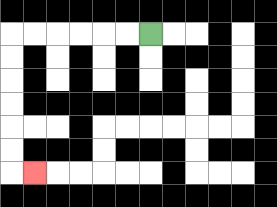{'start': '[6, 1]', 'end': '[1, 7]', 'path_directions': 'L,L,L,L,L,L,D,D,D,D,D,D,R', 'path_coordinates': '[[6, 1], [5, 1], [4, 1], [3, 1], [2, 1], [1, 1], [0, 1], [0, 2], [0, 3], [0, 4], [0, 5], [0, 6], [0, 7], [1, 7]]'}